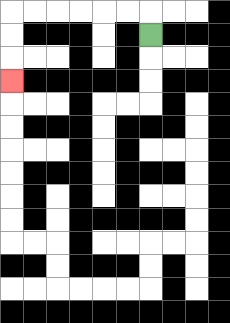{'start': '[6, 1]', 'end': '[0, 3]', 'path_directions': 'U,L,L,L,L,L,L,D,D,D', 'path_coordinates': '[[6, 1], [6, 0], [5, 0], [4, 0], [3, 0], [2, 0], [1, 0], [0, 0], [0, 1], [0, 2], [0, 3]]'}